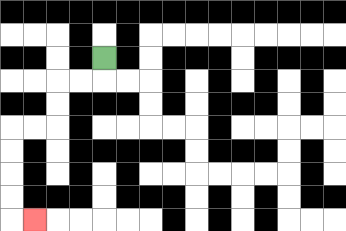{'start': '[4, 2]', 'end': '[1, 9]', 'path_directions': 'D,L,L,D,D,L,L,D,D,D,D,R', 'path_coordinates': '[[4, 2], [4, 3], [3, 3], [2, 3], [2, 4], [2, 5], [1, 5], [0, 5], [0, 6], [0, 7], [0, 8], [0, 9], [1, 9]]'}